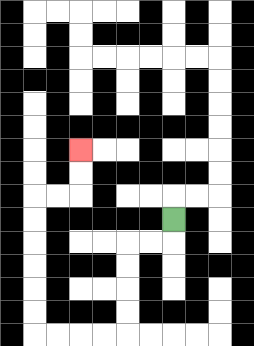{'start': '[7, 9]', 'end': '[3, 6]', 'path_directions': 'D,L,L,D,D,D,D,L,L,L,L,U,U,U,U,U,U,R,R,U,U', 'path_coordinates': '[[7, 9], [7, 10], [6, 10], [5, 10], [5, 11], [5, 12], [5, 13], [5, 14], [4, 14], [3, 14], [2, 14], [1, 14], [1, 13], [1, 12], [1, 11], [1, 10], [1, 9], [1, 8], [2, 8], [3, 8], [3, 7], [3, 6]]'}